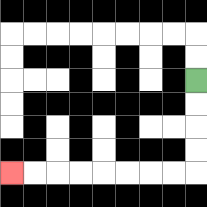{'start': '[8, 3]', 'end': '[0, 7]', 'path_directions': 'D,D,D,D,L,L,L,L,L,L,L,L', 'path_coordinates': '[[8, 3], [8, 4], [8, 5], [8, 6], [8, 7], [7, 7], [6, 7], [5, 7], [4, 7], [3, 7], [2, 7], [1, 7], [0, 7]]'}